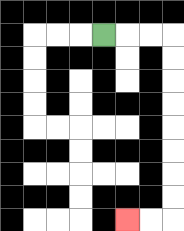{'start': '[4, 1]', 'end': '[5, 9]', 'path_directions': 'R,R,R,D,D,D,D,D,D,D,D,L,L', 'path_coordinates': '[[4, 1], [5, 1], [6, 1], [7, 1], [7, 2], [7, 3], [7, 4], [7, 5], [7, 6], [7, 7], [7, 8], [7, 9], [6, 9], [5, 9]]'}